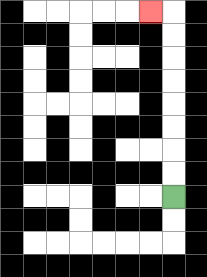{'start': '[7, 8]', 'end': '[6, 0]', 'path_directions': 'U,U,U,U,U,U,U,U,L', 'path_coordinates': '[[7, 8], [7, 7], [7, 6], [7, 5], [7, 4], [7, 3], [7, 2], [7, 1], [7, 0], [6, 0]]'}